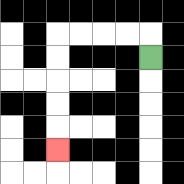{'start': '[6, 2]', 'end': '[2, 6]', 'path_directions': 'U,L,L,L,L,D,D,D,D,D', 'path_coordinates': '[[6, 2], [6, 1], [5, 1], [4, 1], [3, 1], [2, 1], [2, 2], [2, 3], [2, 4], [2, 5], [2, 6]]'}